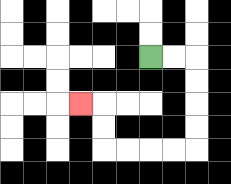{'start': '[6, 2]', 'end': '[3, 4]', 'path_directions': 'R,R,D,D,D,D,L,L,L,L,U,U,L', 'path_coordinates': '[[6, 2], [7, 2], [8, 2], [8, 3], [8, 4], [8, 5], [8, 6], [7, 6], [6, 6], [5, 6], [4, 6], [4, 5], [4, 4], [3, 4]]'}